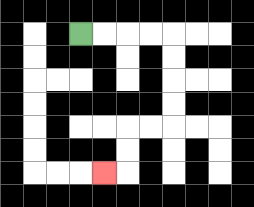{'start': '[3, 1]', 'end': '[4, 7]', 'path_directions': 'R,R,R,R,D,D,D,D,L,L,D,D,L', 'path_coordinates': '[[3, 1], [4, 1], [5, 1], [6, 1], [7, 1], [7, 2], [7, 3], [7, 4], [7, 5], [6, 5], [5, 5], [5, 6], [5, 7], [4, 7]]'}